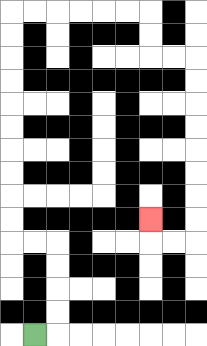{'start': '[1, 14]', 'end': '[6, 9]', 'path_directions': 'R,U,U,U,U,L,L,U,U,U,U,U,U,U,U,U,U,R,R,R,R,R,R,D,D,R,R,D,D,D,D,D,D,D,D,L,L,U', 'path_coordinates': '[[1, 14], [2, 14], [2, 13], [2, 12], [2, 11], [2, 10], [1, 10], [0, 10], [0, 9], [0, 8], [0, 7], [0, 6], [0, 5], [0, 4], [0, 3], [0, 2], [0, 1], [0, 0], [1, 0], [2, 0], [3, 0], [4, 0], [5, 0], [6, 0], [6, 1], [6, 2], [7, 2], [8, 2], [8, 3], [8, 4], [8, 5], [8, 6], [8, 7], [8, 8], [8, 9], [8, 10], [7, 10], [6, 10], [6, 9]]'}